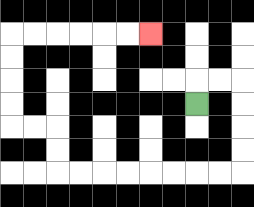{'start': '[8, 4]', 'end': '[6, 1]', 'path_directions': 'U,R,R,D,D,D,D,L,L,L,L,L,L,L,L,U,U,L,L,U,U,U,U,R,R,R,R,R,R', 'path_coordinates': '[[8, 4], [8, 3], [9, 3], [10, 3], [10, 4], [10, 5], [10, 6], [10, 7], [9, 7], [8, 7], [7, 7], [6, 7], [5, 7], [4, 7], [3, 7], [2, 7], [2, 6], [2, 5], [1, 5], [0, 5], [0, 4], [0, 3], [0, 2], [0, 1], [1, 1], [2, 1], [3, 1], [4, 1], [5, 1], [6, 1]]'}